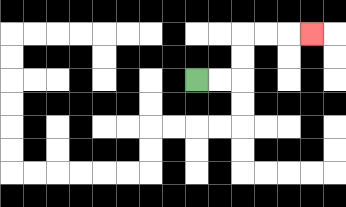{'start': '[8, 3]', 'end': '[13, 1]', 'path_directions': 'R,R,U,U,R,R,R', 'path_coordinates': '[[8, 3], [9, 3], [10, 3], [10, 2], [10, 1], [11, 1], [12, 1], [13, 1]]'}